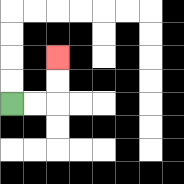{'start': '[0, 4]', 'end': '[2, 2]', 'path_directions': 'R,R,U,U', 'path_coordinates': '[[0, 4], [1, 4], [2, 4], [2, 3], [2, 2]]'}